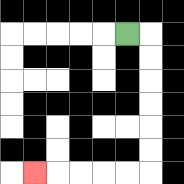{'start': '[5, 1]', 'end': '[1, 7]', 'path_directions': 'R,D,D,D,D,D,D,L,L,L,L,L', 'path_coordinates': '[[5, 1], [6, 1], [6, 2], [6, 3], [6, 4], [6, 5], [6, 6], [6, 7], [5, 7], [4, 7], [3, 7], [2, 7], [1, 7]]'}